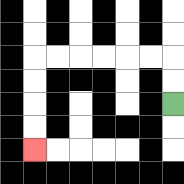{'start': '[7, 4]', 'end': '[1, 6]', 'path_directions': 'U,U,L,L,L,L,L,L,D,D,D,D', 'path_coordinates': '[[7, 4], [7, 3], [7, 2], [6, 2], [5, 2], [4, 2], [3, 2], [2, 2], [1, 2], [1, 3], [1, 4], [1, 5], [1, 6]]'}